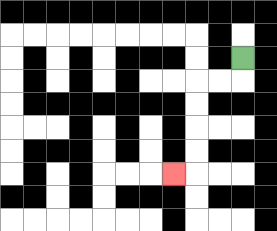{'start': '[10, 2]', 'end': '[7, 7]', 'path_directions': 'D,L,L,D,D,D,D,L', 'path_coordinates': '[[10, 2], [10, 3], [9, 3], [8, 3], [8, 4], [8, 5], [8, 6], [8, 7], [7, 7]]'}